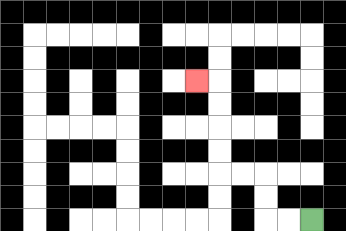{'start': '[13, 9]', 'end': '[8, 3]', 'path_directions': 'L,L,U,U,L,L,U,U,U,U,L', 'path_coordinates': '[[13, 9], [12, 9], [11, 9], [11, 8], [11, 7], [10, 7], [9, 7], [9, 6], [9, 5], [9, 4], [9, 3], [8, 3]]'}